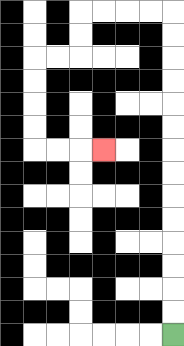{'start': '[7, 14]', 'end': '[4, 6]', 'path_directions': 'U,U,U,U,U,U,U,U,U,U,U,U,U,U,L,L,L,L,D,D,L,L,D,D,D,D,R,R,R', 'path_coordinates': '[[7, 14], [7, 13], [7, 12], [7, 11], [7, 10], [7, 9], [7, 8], [7, 7], [7, 6], [7, 5], [7, 4], [7, 3], [7, 2], [7, 1], [7, 0], [6, 0], [5, 0], [4, 0], [3, 0], [3, 1], [3, 2], [2, 2], [1, 2], [1, 3], [1, 4], [1, 5], [1, 6], [2, 6], [3, 6], [4, 6]]'}